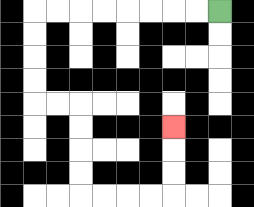{'start': '[9, 0]', 'end': '[7, 5]', 'path_directions': 'L,L,L,L,L,L,L,L,D,D,D,D,R,R,D,D,D,D,R,R,R,R,U,U,U', 'path_coordinates': '[[9, 0], [8, 0], [7, 0], [6, 0], [5, 0], [4, 0], [3, 0], [2, 0], [1, 0], [1, 1], [1, 2], [1, 3], [1, 4], [2, 4], [3, 4], [3, 5], [3, 6], [3, 7], [3, 8], [4, 8], [5, 8], [6, 8], [7, 8], [7, 7], [7, 6], [7, 5]]'}